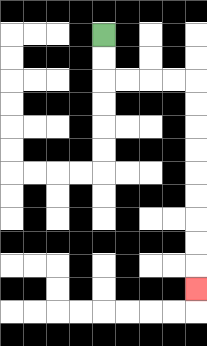{'start': '[4, 1]', 'end': '[8, 12]', 'path_directions': 'D,D,R,R,R,R,D,D,D,D,D,D,D,D,D', 'path_coordinates': '[[4, 1], [4, 2], [4, 3], [5, 3], [6, 3], [7, 3], [8, 3], [8, 4], [8, 5], [8, 6], [8, 7], [8, 8], [8, 9], [8, 10], [8, 11], [8, 12]]'}